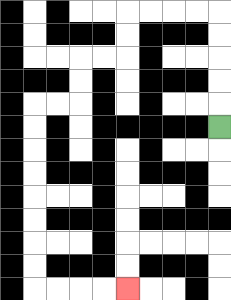{'start': '[9, 5]', 'end': '[5, 12]', 'path_directions': 'U,U,U,U,U,L,L,L,L,D,D,L,L,D,D,L,L,D,D,D,D,D,D,D,D,R,R,R,R', 'path_coordinates': '[[9, 5], [9, 4], [9, 3], [9, 2], [9, 1], [9, 0], [8, 0], [7, 0], [6, 0], [5, 0], [5, 1], [5, 2], [4, 2], [3, 2], [3, 3], [3, 4], [2, 4], [1, 4], [1, 5], [1, 6], [1, 7], [1, 8], [1, 9], [1, 10], [1, 11], [1, 12], [2, 12], [3, 12], [4, 12], [5, 12]]'}